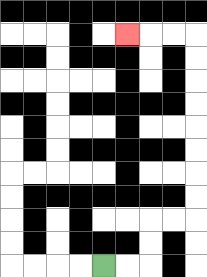{'start': '[4, 11]', 'end': '[5, 1]', 'path_directions': 'R,R,U,U,R,R,U,U,U,U,U,U,U,U,L,L,L', 'path_coordinates': '[[4, 11], [5, 11], [6, 11], [6, 10], [6, 9], [7, 9], [8, 9], [8, 8], [8, 7], [8, 6], [8, 5], [8, 4], [8, 3], [8, 2], [8, 1], [7, 1], [6, 1], [5, 1]]'}